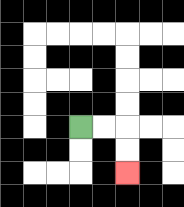{'start': '[3, 5]', 'end': '[5, 7]', 'path_directions': 'R,R,D,D', 'path_coordinates': '[[3, 5], [4, 5], [5, 5], [5, 6], [5, 7]]'}